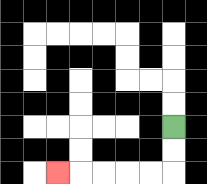{'start': '[7, 5]', 'end': '[2, 7]', 'path_directions': 'D,D,L,L,L,L,L', 'path_coordinates': '[[7, 5], [7, 6], [7, 7], [6, 7], [5, 7], [4, 7], [3, 7], [2, 7]]'}